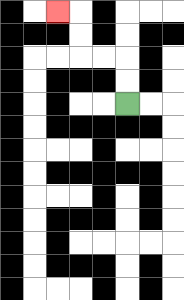{'start': '[5, 4]', 'end': '[2, 0]', 'path_directions': 'U,U,L,L,U,U,L', 'path_coordinates': '[[5, 4], [5, 3], [5, 2], [4, 2], [3, 2], [3, 1], [3, 0], [2, 0]]'}